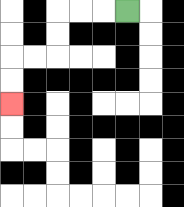{'start': '[5, 0]', 'end': '[0, 4]', 'path_directions': 'L,L,L,D,D,L,L,D,D', 'path_coordinates': '[[5, 0], [4, 0], [3, 0], [2, 0], [2, 1], [2, 2], [1, 2], [0, 2], [0, 3], [0, 4]]'}